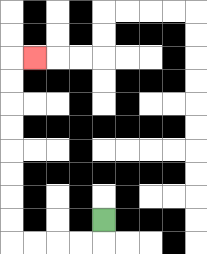{'start': '[4, 9]', 'end': '[1, 2]', 'path_directions': 'D,L,L,L,L,U,U,U,U,U,U,U,U,R', 'path_coordinates': '[[4, 9], [4, 10], [3, 10], [2, 10], [1, 10], [0, 10], [0, 9], [0, 8], [0, 7], [0, 6], [0, 5], [0, 4], [0, 3], [0, 2], [1, 2]]'}